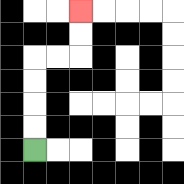{'start': '[1, 6]', 'end': '[3, 0]', 'path_directions': 'U,U,U,U,R,R,U,U', 'path_coordinates': '[[1, 6], [1, 5], [1, 4], [1, 3], [1, 2], [2, 2], [3, 2], [3, 1], [3, 0]]'}